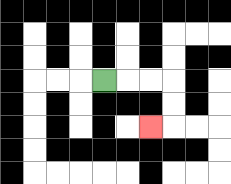{'start': '[4, 3]', 'end': '[6, 5]', 'path_directions': 'R,R,R,D,D,L', 'path_coordinates': '[[4, 3], [5, 3], [6, 3], [7, 3], [7, 4], [7, 5], [6, 5]]'}